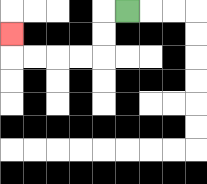{'start': '[5, 0]', 'end': '[0, 1]', 'path_directions': 'L,D,D,L,L,L,L,U', 'path_coordinates': '[[5, 0], [4, 0], [4, 1], [4, 2], [3, 2], [2, 2], [1, 2], [0, 2], [0, 1]]'}